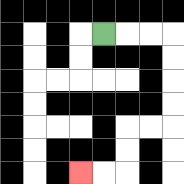{'start': '[4, 1]', 'end': '[3, 7]', 'path_directions': 'R,R,R,D,D,D,D,L,L,D,D,L,L', 'path_coordinates': '[[4, 1], [5, 1], [6, 1], [7, 1], [7, 2], [7, 3], [7, 4], [7, 5], [6, 5], [5, 5], [5, 6], [5, 7], [4, 7], [3, 7]]'}